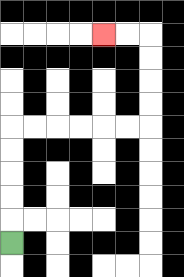{'start': '[0, 10]', 'end': '[4, 1]', 'path_directions': 'U,U,U,U,U,R,R,R,R,R,R,U,U,U,U,L,L', 'path_coordinates': '[[0, 10], [0, 9], [0, 8], [0, 7], [0, 6], [0, 5], [1, 5], [2, 5], [3, 5], [4, 5], [5, 5], [6, 5], [6, 4], [6, 3], [6, 2], [6, 1], [5, 1], [4, 1]]'}